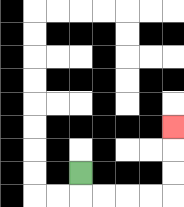{'start': '[3, 7]', 'end': '[7, 5]', 'path_directions': 'D,R,R,R,R,U,U,U', 'path_coordinates': '[[3, 7], [3, 8], [4, 8], [5, 8], [6, 8], [7, 8], [7, 7], [7, 6], [7, 5]]'}